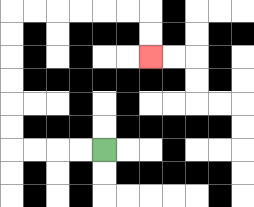{'start': '[4, 6]', 'end': '[6, 2]', 'path_directions': 'L,L,L,L,U,U,U,U,U,U,R,R,R,R,R,R,D,D', 'path_coordinates': '[[4, 6], [3, 6], [2, 6], [1, 6], [0, 6], [0, 5], [0, 4], [0, 3], [0, 2], [0, 1], [0, 0], [1, 0], [2, 0], [3, 0], [4, 0], [5, 0], [6, 0], [6, 1], [6, 2]]'}